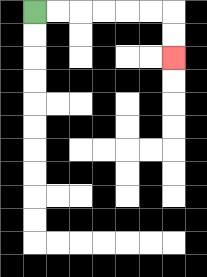{'start': '[1, 0]', 'end': '[7, 2]', 'path_directions': 'R,R,R,R,R,R,D,D', 'path_coordinates': '[[1, 0], [2, 0], [3, 0], [4, 0], [5, 0], [6, 0], [7, 0], [7, 1], [7, 2]]'}